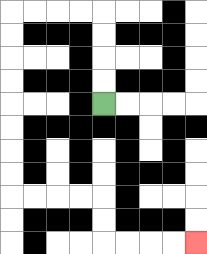{'start': '[4, 4]', 'end': '[8, 10]', 'path_directions': 'U,U,U,U,L,L,L,L,D,D,D,D,D,D,D,D,R,R,R,R,D,D,R,R,R,R', 'path_coordinates': '[[4, 4], [4, 3], [4, 2], [4, 1], [4, 0], [3, 0], [2, 0], [1, 0], [0, 0], [0, 1], [0, 2], [0, 3], [0, 4], [0, 5], [0, 6], [0, 7], [0, 8], [1, 8], [2, 8], [3, 8], [4, 8], [4, 9], [4, 10], [5, 10], [6, 10], [7, 10], [8, 10]]'}